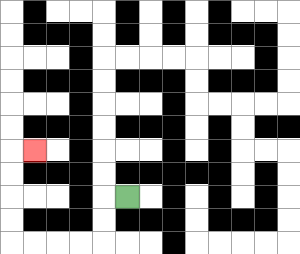{'start': '[5, 8]', 'end': '[1, 6]', 'path_directions': 'L,D,D,L,L,L,L,U,U,U,U,R', 'path_coordinates': '[[5, 8], [4, 8], [4, 9], [4, 10], [3, 10], [2, 10], [1, 10], [0, 10], [0, 9], [0, 8], [0, 7], [0, 6], [1, 6]]'}